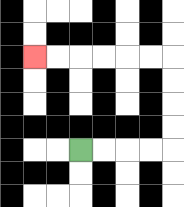{'start': '[3, 6]', 'end': '[1, 2]', 'path_directions': 'R,R,R,R,U,U,U,U,L,L,L,L,L,L', 'path_coordinates': '[[3, 6], [4, 6], [5, 6], [6, 6], [7, 6], [7, 5], [7, 4], [7, 3], [7, 2], [6, 2], [5, 2], [4, 2], [3, 2], [2, 2], [1, 2]]'}